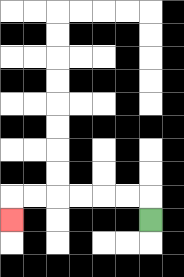{'start': '[6, 9]', 'end': '[0, 9]', 'path_directions': 'U,L,L,L,L,L,L,D', 'path_coordinates': '[[6, 9], [6, 8], [5, 8], [4, 8], [3, 8], [2, 8], [1, 8], [0, 8], [0, 9]]'}